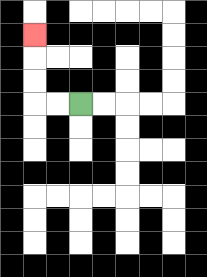{'start': '[3, 4]', 'end': '[1, 1]', 'path_directions': 'L,L,U,U,U', 'path_coordinates': '[[3, 4], [2, 4], [1, 4], [1, 3], [1, 2], [1, 1]]'}